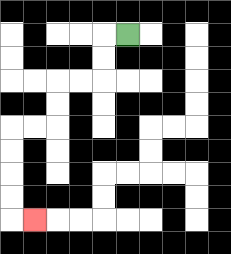{'start': '[5, 1]', 'end': '[1, 9]', 'path_directions': 'L,D,D,L,L,D,D,L,L,D,D,D,D,R', 'path_coordinates': '[[5, 1], [4, 1], [4, 2], [4, 3], [3, 3], [2, 3], [2, 4], [2, 5], [1, 5], [0, 5], [0, 6], [0, 7], [0, 8], [0, 9], [1, 9]]'}